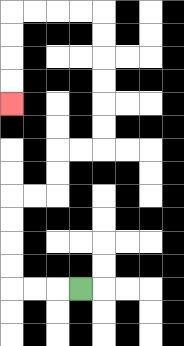{'start': '[3, 12]', 'end': '[0, 4]', 'path_directions': 'L,L,L,U,U,U,U,R,R,U,U,R,R,U,U,U,U,U,U,L,L,L,L,D,D,D,D', 'path_coordinates': '[[3, 12], [2, 12], [1, 12], [0, 12], [0, 11], [0, 10], [0, 9], [0, 8], [1, 8], [2, 8], [2, 7], [2, 6], [3, 6], [4, 6], [4, 5], [4, 4], [4, 3], [4, 2], [4, 1], [4, 0], [3, 0], [2, 0], [1, 0], [0, 0], [0, 1], [0, 2], [0, 3], [0, 4]]'}